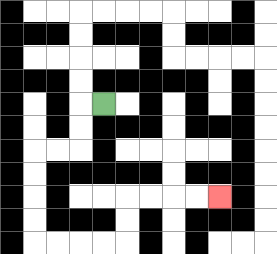{'start': '[4, 4]', 'end': '[9, 8]', 'path_directions': 'L,D,D,L,L,D,D,D,D,R,R,R,R,U,U,R,R,R,R', 'path_coordinates': '[[4, 4], [3, 4], [3, 5], [3, 6], [2, 6], [1, 6], [1, 7], [1, 8], [1, 9], [1, 10], [2, 10], [3, 10], [4, 10], [5, 10], [5, 9], [5, 8], [6, 8], [7, 8], [8, 8], [9, 8]]'}